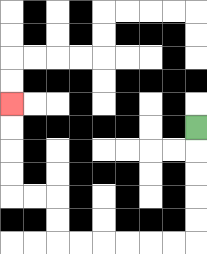{'start': '[8, 5]', 'end': '[0, 4]', 'path_directions': 'D,D,D,D,D,L,L,L,L,L,L,U,U,L,L,U,U,U,U', 'path_coordinates': '[[8, 5], [8, 6], [8, 7], [8, 8], [8, 9], [8, 10], [7, 10], [6, 10], [5, 10], [4, 10], [3, 10], [2, 10], [2, 9], [2, 8], [1, 8], [0, 8], [0, 7], [0, 6], [0, 5], [0, 4]]'}